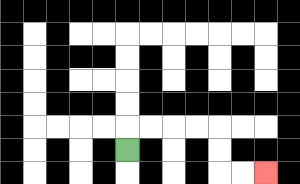{'start': '[5, 6]', 'end': '[11, 7]', 'path_directions': 'U,R,R,R,R,D,D,R,R', 'path_coordinates': '[[5, 6], [5, 5], [6, 5], [7, 5], [8, 5], [9, 5], [9, 6], [9, 7], [10, 7], [11, 7]]'}